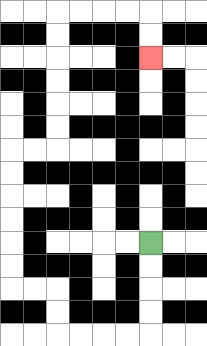{'start': '[6, 10]', 'end': '[6, 2]', 'path_directions': 'D,D,D,D,L,L,L,L,U,U,L,L,U,U,U,U,U,U,R,R,U,U,U,U,U,U,R,R,R,R,D,D', 'path_coordinates': '[[6, 10], [6, 11], [6, 12], [6, 13], [6, 14], [5, 14], [4, 14], [3, 14], [2, 14], [2, 13], [2, 12], [1, 12], [0, 12], [0, 11], [0, 10], [0, 9], [0, 8], [0, 7], [0, 6], [1, 6], [2, 6], [2, 5], [2, 4], [2, 3], [2, 2], [2, 1], [2, 0], [3, 0], [4, 0], [5, 0], [6, 0], [6, 1], [6, 2]]'}